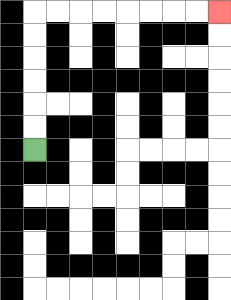{'start': '[1, 6]', 'end': '[9, 0]', 'path_directions': 'U,U,U,U,U,U,R,R,R,R,R,R,R,R', 'path_coordinates': '[[1, 6], [1, 5], [1, 4], [1, 3], [1, 2], [1, 1], [1, 0], [2, 0], [3, 0], [4, 0], [5, 0], [6, 0], [7, 0], [8, 0], [9, 0]]'}